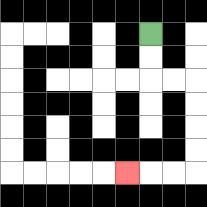{'start': '[6, 1]', 'end': '[5, 7]', 'path_directions': 'D,D,R,R,D,D,D,D,L,L,L', 'path_coordinates': '[[6, 1], [6, 2], [6, 3], [7, 3], [8, 3], [8, 4], [8, 5], [8, 6], [8, 7], [7, 7], [6, 7], [5, 7]]'}